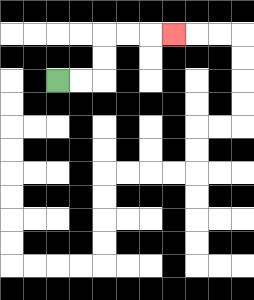{'start': '[2, 3]', 'end': '[7, 1]', 'path_directions': 'R,R,U,U,R,R,R', 'path_coordinates': '[[2, 3], [3, 3], [4, 3], [4, 2], [4, 1], [5, 1], [6, 1], [7, 1]]'}